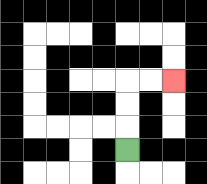{'start': '[5, 6]', 'end': '[7, 3]', 'path_directions': 'U,U,U,R,R', 'path_coordinates': '[[5, 6], [5, 5], [5, 4], [5, 3], [6, 3], [7, 3]]'}